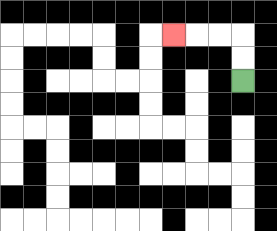{'start': '[10, 3]', 'end': '[7, 1]', 'path_directions': 'U,U,L,L,L', 'path_coordinates': '[[10, 3], [10, 2], [10, 1], [9, 1], [8, 1], [7, 1]]'}